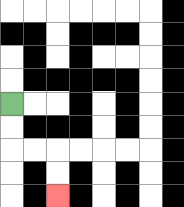{'start': '[0, 4]', 'end': '[2, 8]', 'path_directions': 'D,D,R,R,D,D', 'path_coordinates': '[[0, 4], [0, 5], [0, 6], [1, 6], [2, 6], [2, 7], [2, 8]]'}